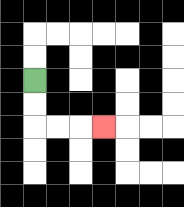{'start': '[1, 3]', 'end': '[4, 5]', 'path_directions': 'D,D,R,R,R', 'path_coordinates': '[[1, 3], [1, 4], [1, 5], [2, 5], [3, 5], [4, 5]]'}